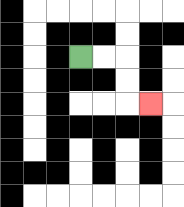{'start': '[3, 2]', 'end': '[6, 4]', 'path_directions': 'R,R,D,D,R', 'path_coordinates': '[[3, 2], [4, 2], [5, 2], [5, 3], [5, 4], [6, 4]]'}